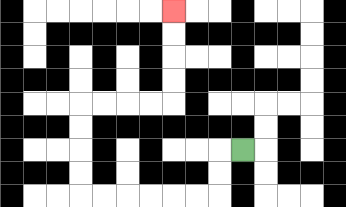{'start': '[10, 6]', 'end': '[7, 0]', 'path_directions': 'L,D,D,L,L,L,L,L,L,U,U,U,U,R,R,R,R,U,U,U,U', 'path_coordinates': '[[10, 6], [9, 6], [9, 7], [9, 8], [8, 8], [7, 8], [6, 8], [5, 8], [4, 8], [3, 8], [3, 7], [3, 6], [3, 5], [3, 4], [4, 4], [5, 4], [6, 4], [7, 4], [7, 3], [7, 2], [7, 1], [7, 0]]'}